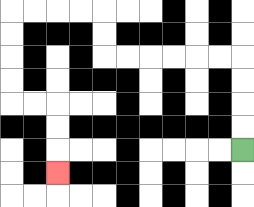{'start': '[10, 6]', 'end': '[2, 7]', 'path_directions': 'U,U,U,U,L,L,L,L,L,L,U,U,L,L,L,L,D,D,D,D,R,R,D,D,D', 'path_coordinates': '[[10, 6], [10, 5], [10, 4], [10, 3], [10, 2], [9, 2], [8, 2], [7, 2], [6, 2], [5, 2], [4, 2], [4, 1], [4, 0], [3, 0], [2, 0], [1, 0], [0, 0], [0, 1], [0, 2], [0, 3], [0, 4], [1, 4], [2, 4], [2, 5], [2, 6], [2, 7]]'}